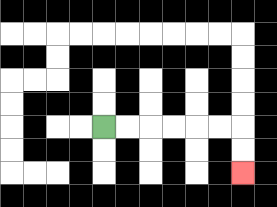{'start': '[4, 5]', 'end': '[10, 7]', 'path_directions': 'R,R,R,R,R,R,D,D', 'path_coordinates': '[[4, 5], [5, 5], [6, 5], [7, 5], [8, 5], [9, 5], [10, 5], [10, 6], [10, 7]]'}